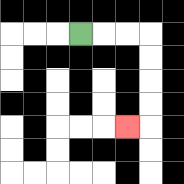{'start': '[3, 1]', 'end': '[5, 5]', 'path_directions': 'R,R,R,D,D,D,D,L', 'path_coordinates': '[[3, 1], [4, 1], [5, 1], [6, 1], [6, 2], [6, 3], [6, 4], [6, 5], [5, 5]]'}